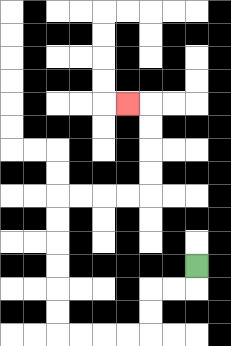{'start': '[8, 11]', 'end': '[5, 4]', 'path_directions': 'D,L,L,D,D,L,L,L,L,U,U,U,U,U,U,R,R,R,R,U,U,U,U,L', 'path_coordinates': '[[8, 11], [8, 12], [7, 12], [6, 12], [6, 13], [6, 14], [5, 14], [4, 14], [3, 14], [2, 14], [2, 13], [2, 12], [2, 11], [2, 10], [2, 9], [2, 8], [3, 8], [4, 8], [5, 8], [6, 8], [6, 7], [6, 6], [6, 5], [6, 4], [5, 4]]'}